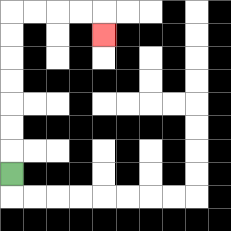{'start': '[0, 7]', 'end': '[4, 1]', 'path_directions': 'U,U,U,U,U,U,U,R,R,R,R,D', 'path_coordinates': '[[0, 7], [0, 6], [0, 5], [0, 4], [0, 3], [0, 2], [0, 1], [0, 0], [1, 0], [2, 0], [3, 0], [4, 0], [4, 1]]'}